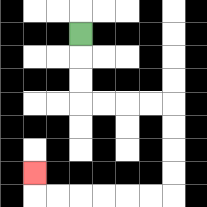{'start': '[3, 1]', 'end': '[1, 7]', 'path_directions': 'D,D,D,R,R,R,R,D,D,D,D,L,L,L,L,L,L,U', 'path_coordinates': '[[3, 1], [3, 2], [3, 3], [3, 4], [4, 4], [5, 4], [6, 4], [7, 4], [7, 5], [7, 6], [7, 7], [7, 8], [6, 8], [5, 8], [4, 8], [3, 8], [2, 8], [1, 8], [1, 7]]'}